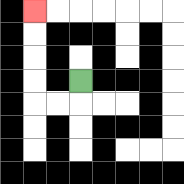{'start': '[3, 3]', 'end': '[1, 0]', 'path_directions': 'D,L,L,U,U,U,U', 'path_coordinates': '[[3, 3], [3, 4], [2, 4], [1, 4], [1, 3], [1, 2], [1, 1], [1, 0]]'}